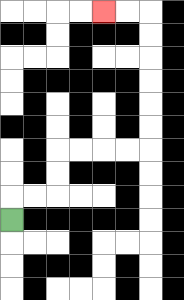{'start': '[0, 9]', 'end': '[4, 0]', 'path_directions': 'U,R,R,U,U,R,R,R,R,U,U,U,U,U,U,L,L', 'path_coordinates': '[[0, 9], [0, 8], [1, 8], [2, 8], [2, 7], [2, 6], [3, 6], [4, 6], [5, 6], [6, 6], [6, 5], [6, 4], [6, 3], [6, 2], [6, 1], [6, 0], [5, 0], [4, 0]]'}